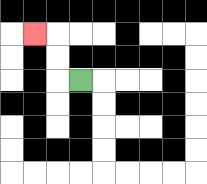{'start': '[3, 3]', 'end': '[1, 1]', 'path_directions': 'L,U,U,L', 'path_coordinates': '[[3, 3], [2, 3], [2, 2], [2, 1], [1, 1]]'}